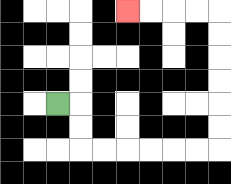{'start': '[2, 4]', 'end': '[5, 0]', 'path_directions': 'R,D,D,R,R,R,R,R,R,U,U,U,U,U,U,L,L,L,L', 'path_coordinates': '[[2, 4], [3, 4], [3, 5], [3, 6], [4, 6], [5, 6], [6, 6], [7, 6], [8, 6], [9, 6], [9, 5], [9, 4], [9, 3], [9, 2], [9, 1], [9, 0], [8, 0], [7, 0], [6, 0], [5, 0]]'}